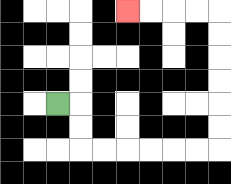{'start': '[2, 4]', 'end': '[5, 0]', 'path_directions': 'R,D,D,R,R,R,R,R,R,U,U,U,U,U,U,L,L,L,L', 'path_coordinates': '[[2, 4], [3, 4], [3, 5], [3, 6], [4, 6], [5, 6], [6, 6], [7, 6], [8, 6], [9, 6], [9, 5], [9, 4], [9, 3], [9, 2], [9, 1], [9, 0], [8, 0], [7, 0], [6, 0], [5, 0]]'}